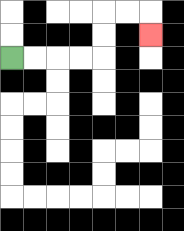{'start': '[0, 2]', 'end': '[6, 1]', 'path_directions': 'R,R,R,R,U,U,R,R,D', 'path_coordinates': '[[0, 2], [1, 2], [2, 2], [3, 2], [4, 2], [4, 1], [4, 0], [5, 0], [6, 0], [6, 1]]'}